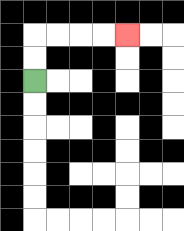{'start': '[1, 3]', 'end': '[5, 1]', 'path_directions': 'U,U,R,R,R,R', 'path_coordinates': '[[1, 3], [1, 2], [1, 1], [2, 1], [3, 1], [4, 1], [5, 1]]'}